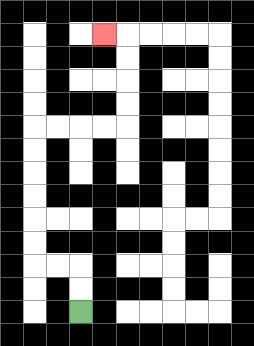{'start': '[3, 13]', 'end': '[4, 1]', 'path_directions': 'U,U,L,L,U,U,U,U,U,U,R,R,R,R,U,U,U,U,L', 'path_coordinates': '[[3, 13], [3, 12], [3, 11], [2, 11], [1, 11], [1, 10], [1, 9], [1, 8], [1, 7], [1, 6], [1, 5], [2, 5], [3, 5], [4, 5], [5, 5], [5, 4], [5, 3], [5, 2], [5, 1], [4, 1]]'}